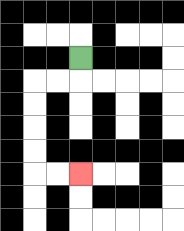{'start': '[3, 2]', 'end': '[3, 7]', 'path_directions': 'D,L,L,D,D,D,D,R,R', 'path_coordinates': '[[3, 2], [3, 3], [2, 3], [1, 3], [1, 4], [1, 5], [1, 6], [1, 7], [2, 7], [3, 7]]'}